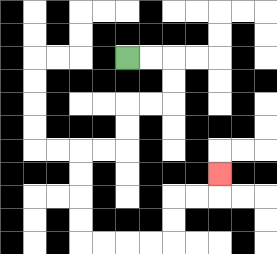{'start': '[5, 2]', 'end': '[9, 7]', 'path_directions': 'R,R,D,D,L,L,D,D,L,L,D,D,D,D,R,R,R,R,U,U,R,R,U', 'path_coordinates': '[[5, 2], [6, 2], [7, 2], [7, 3], [7, 4], [6, 4], [5, 4], [5, 5], [5, 6], [4, 6], [3, 6], [3, 7], [3, 8], [3, 9], [3, 10], [4, 10], [5, 10], [6, 10], [7, 10], [7, 9], [7, 8], [8, 8], [9, 8], [9, 7]]'}